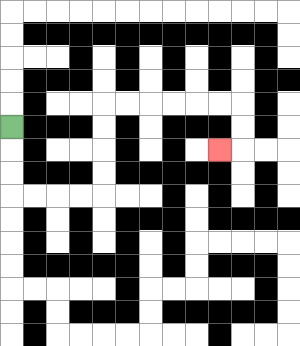{'start': '[0, 5]', 'end': '[9, 6]', 'path_directions': 'D,D,D,R,R,R,R,U,U,U,U,R,R,R,R,R,R,D,D,L', 'path_coordinates': '[[0, 5], [0, 6], [0, 7], [0, 8], [1, 8], [2, 8], [3, 8], [4, 8], [4, 7], [4, 6], [4, 5], [4, 4], [5, 4], [6, 4], [7, 4], [8, 4], [9, 4], [10, 4], [10, 5], [10, 6], [9, 6]]'}